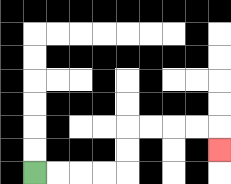{'start': '[1, 7]', 'end': '[9, 6]', 'path_directions': 'R,R,R,R,U,U,R,R,R,R,D', 'path_coordinates': '[[1, 7], [2, 7], [3, 7], [4, 7], [5, 7], [5, 6], [5, 5], [6, 5], [7, 5], [8, 5], [9, 5], [9, 6]]'}